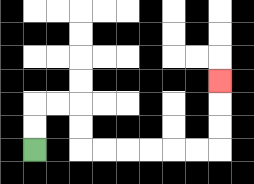{'start': '[1, 6]', 'end': '[9, 3]', 'path_directions': 'U,U,R,R,D,D,R,R,R,R,R,R,U,U,U', 'path_coordinates': '[[1, 6], [1, 5], [1, 4], [2, 4], [3, 4], [3, 5], [3, 6], [4, 6], [5, 6], [6, 6], [7, 6], [8, 6], [9, 6], [9, 5], [9, 4], [9, 3]]'}